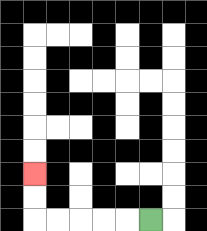{'start': '[6, 9]', 'end': '[1, 7]', 'path_directions': 'L,L,L,L,L,U,U', 'path_coordinates': '[[6, 9], [5, 9], [4, 9], [3, 9], [2, 9], [1, 9], [1, 8], [1, 7]]'}